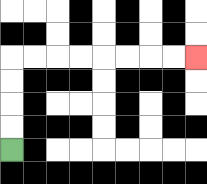{'start': '[0, 6]', 'end': '[8, 2]', 'path_directions': 'U,U,U,U,R,R,R,R,R,R,R,R', 'path_coordinates': '[[0, 6], [0, 5], [0, 4], [0, 3], [0, 2], [1, 2], [2, 2], [3, 2], [4, 2], [5, 2], [6, 2], [7, 2], [8, 2]]'}